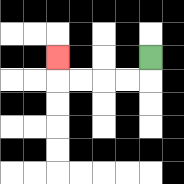{'start': '[6, 2]', 'end': '[2, 2]', 'path_directions': 'D,L,L,L,L,U', 'path_coordinates': '[[6, 2], [6, 3], [5, 3], [4, 3], [3, 3], [2, 3], [2, 2]]'}